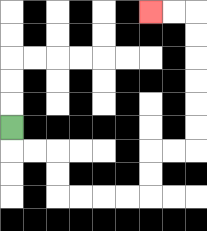{'start': '[0, 5]', 'end': '[6, 0]', 'path_directions': 'D,R,R,D,D,R,R,R,R,U,U,R,R,U,U,U,U,U,U,L,L', 'path_coordinates': '[[0, 5], [0, 6], [1, 6], [2, 6], [2, 7], [2, 8], [3, 8], [4, 8], [5, 8], [6, 8], [6, 7], [6, 6], [7, 6], [8, 6], [8, 5], [8, 4], [8, 3], [8, 2], [8, 1], [8, 0], [7, 0], [6, 0]]'}